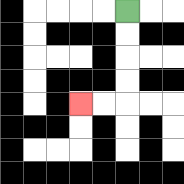{'start': '[5, 0]', 'end': '[3, 4]', 'path_directions': 'D,D,D,D,L,L', 'path_coordinates': '[[5, 0], [5, 1], [5, 2], [5, 3], [5, 4], [4, 4], [3, 4]]'}